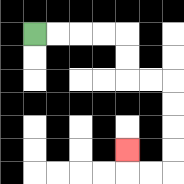{'start': '[1, 1]', 'end': '[5, 6]', 'path_directions': 'R,R,R,R,D,D,R,R,D,D,D,D,L,L,U', 'path_coordinates': '[[1, 1], [2, 1], [3, 1], [4, 1], [5, 1], [5, 2], [5, 3], [6, 3], [7, 3], [7, 4], [7, 5], [7, 6], [7, 7], [6, 7], [5, 7], [5, 6]]'}